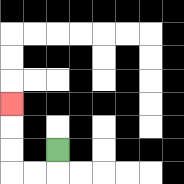{'start': '[2, 6]', 'end': '[0, 4]', 'path_directions': 'D,L,L,U,U,U', 'path_coordinates': '[[2, 6], [2, 7], [1, 7], [0, 7], [0, 6], [0, 5], [0, 4]]'}